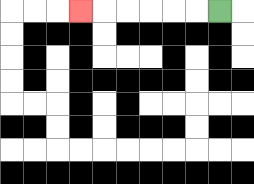{'start': '[9, 0]', 'end': '[3, 0]', 'path_directions': 'L,L,L,L,L,L', 'path_coordinates': '[[9, 0], [8, 0], [7, 0], [6, 0], [5, 0], [4, 0], [3, 0]]'}